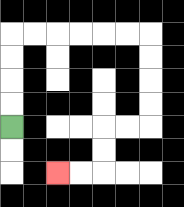{'start': '[0, 5]', 'end': '[2, 7]', 'path_directions': 'U,U,U,U,R,R,R,R,R,R,D,D,D,D,L,L,D,D,L,L', 'path_coordinates': '[[0, 5], [0, 4], [0, 3], [0, 2], [0, 1], [1, 1], [2, 1], [3, 1], [4, 1], [5, 1], [6, 1], [6, 2], [6, 3], [6, 4], [6, 5], [5, 5], [4, 5], [4, 6], [4, 7], [3, 7], [2, 7]]'}